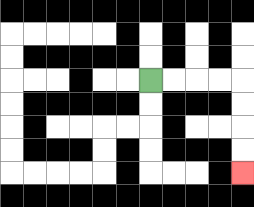{'start': '[6, 3]', 'end': '[10, 7]', 'path_directions': 'R,R,R,R,D,D,D,D', 'path_coordinates': '[[6, 3], [7, 3], [8, 3], [9, 3], [10, 3], [10, 4], [10, 5], [10, 6], [10, 7]]'}